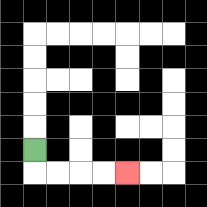{'start': '[1, 6]', 'end': '[5, 7]', 'path_directions': 'D,R,R,R,R', 'path_coordinates': '[[1, 6], [1, 7], [2, 7], [3, 7], [4, 7], [5, 7]]'}